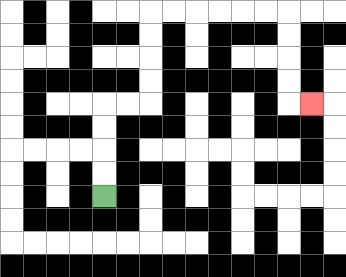{'start': '[4, 8]', 'end': '[13, 4]', 'path_directions': 'U,U,U,U,R,R,U,U,U,U,R,R,R,R,R,R,D,D,D,D,R', 'path_coordinates': '[[4, 8], [4, 7], [4, 6], [4, 5], [4, 4], [5, 4], [6, 4], [6, 3], [6, 2], [6, 1], [6, 0], [7, 0], [8, 0], [9, 0], [10, 0], [11, 0], [12, 0], [12, 1], [12, 2], [12, 3], [12, 4], [13, 4]]'}